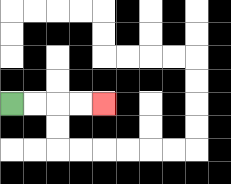{'start': '[0, 4]', 'end': '[4, 4]', 'path_directions': 'R,R,R,R', 'path_coordinates': '[[0, 4], [1, 4], [2, 4], [3, 4], [4, 4]]'}